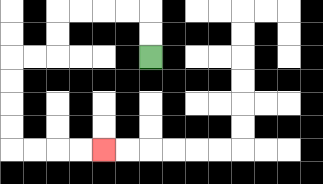{'start': '[6, 2]', 'end': '[4, 6]', 'path_directions': 'U,U,L,L,L,L,D,D,L,L,D,D,D,D,R,R,R,R', 'path_coordinates': '[[6, 2], [6, 1], [6, 0], [5, 0], [4, 0], [3, 0], [2, 0], [2, 1], [2, 2], [1, 2], [0, 2], [0, 3], [0, 4], [0, 5], [0, 6], [1, 6], [2, 6], [3, 6], [4, 6]]'}